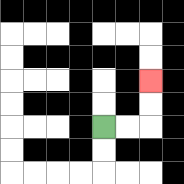{'start': '[4, 5]', 'end': '[6, 3]', 'path_directions': 'R,R,U,U', 'path_coordinates': '[[4, 5], [5, 5], [6, 5], [6, 4], [6, 3]]'}